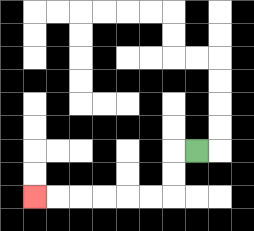{'start': '[8, 6]', 'end': '[1, 8]', 'path_directions': 'L,D,D,L,L,L,L,L,L', 'path_coordinates': '[[8, 6], [7, 6], [7, 7], [7, 8], [6, 8], [5, 8], [4, 8], [3, 8], [2, 8], [1, 8]]'}